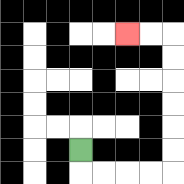{'start': '[3, 6]', 'end': '[5, 1]', 'path_directions': 'D,R,R,R,R,U,U,U,U,U,U,L,L', 'path_coordinates': '[[3, 6], [3, 7], [4, 7], [5, 7], [6, 7], [7, 7], [7, 6], [7, 5], [7, 4], [7, 3], [7, 2], [7, 1], [6, 1], [5, 1]]'}